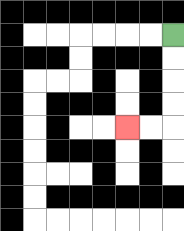{'start': '[7, 1]', 'end': '[5, 5]', 'path_directions': 'D,D,D,D,L,L', 'path_coordinates': '[[7, 1], [7, 2], [7, 3], [7, 4], [7, 5], [6, 5], [5, 5]]'}